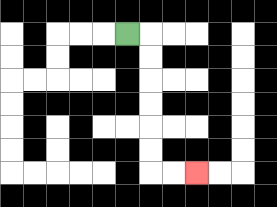{'start': '[5, 1]', 'end': '[8, 7]', 'path_directions': 'R,D,D,D,D,D,D,R,R', 'path_coordinates': '[[5, 1], [6, 1], [6, 2], [6, 3], [6, 4], [6, 5], [6, 6], [6, 7], [7, 7], [8, 7]]'}